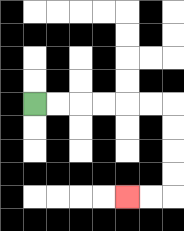{'start': '[1, 4]', 'end': '[5, 8]', 'path_directions': 'R,R,R,R,R,R,D,D,D,D,L,L', 'path_coordinates': '[[1, 4], [2, 4], [3, 4], [4, 4], [5, 4], [6, 4], [7, 4], [7, 5], [7, 6], [7, 7], [7, 8], [6, 8], [5, 8]]'}